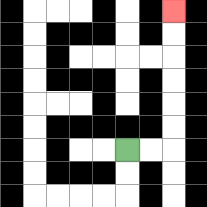{'start': '[5, 6]', 'end': '[7, 0]', 'path_directions': 'R,R,U,U,U,U,U,U', 'path_coordinates': '[[5, 6], [6, 6], [7, 6], [7, 5], [7, 4], [7, 3], [7, 2], [7, 1], [7, 0]]'}